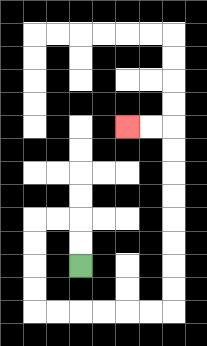{'start': '[3, 11]', 'end': '[5, 5]', 'path_directions': 'U,U,L,L,D,D,D,D,R,R,R,R,R,R,U,U,U,U,U,U,U,U,L,L', 'path_coordinates': '[[3, 11], [3, 10], [3, 9], [2, 9], [1, 9], [1, 10], [1, 11], [1, 12], [1, 13], [2, 13], [3, 13], [4, 13], [5, 13], [6, 13], [7, 13], [7, 12], [7, 11], [7, 10], [7, 9], [7, 8], [7, 7], [7, 6], [7, 5], [6, 5], [5, 5]]'}